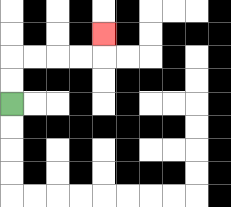{'start': '[0, 4]', 'end': '[4, 1]', 'path_directions': 'U,U,R,R,R,R,U', 'path_coordinates': '[[0, 4], [0, 3], [0, 2], [1, 2], [2, 2], [3, 2], [4, 2], [4, 1]]'}